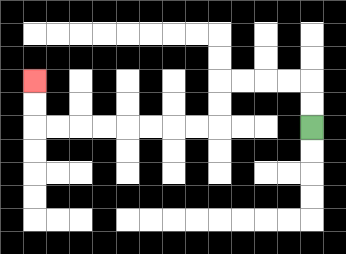{'start': '[13, 5]', 'end': '[1, 3]', 'path_directions': 'U,U,L,L,L,L,D,D,L,L,L,L,L,L,L,L,U,U', 'path_coordinates': '[[13, 5], [13, 4], [13, 3], [12, 3], [11, 3], [10, 3], [9, 3], [9, 4], [9, 5], [8, 5], [7, 5], [6, 5], [5, 5], [4, 5], [3, 5], [2, 5], [1, 5], [1, 4], [1, 3]]'}